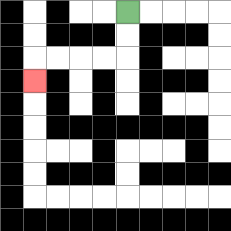{'start': '[5, 0]', 'end': '[1, 3]', 'path_directions': 'D,D,L,L,L,L,D', 'path_coordinates': '[[5, 0], [5, 1], [5, 2], [4, 2], [3, 2], [2, 2], [1, 2], [1, 3]]'}